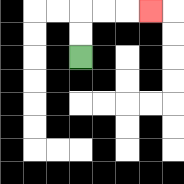{'start': '[3, 2]', 'end': '[6, 0]', 'path_directions': 'U,U,R,R,R', 'path_coordinates': '[[3, 2], [3, 1], [3, 0], [4, 0], [5, 0], [6, 0]]'}